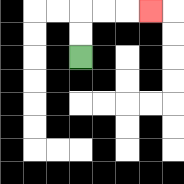{'start': '[3, 2]', 'end': '[6, 0]', 'path_directions': 'U,U,R,R,R', 'path_coordinates': '[[3, 2], [3, 1], [3, 0], [4, 0], [5, 0], [6, 0]]'}